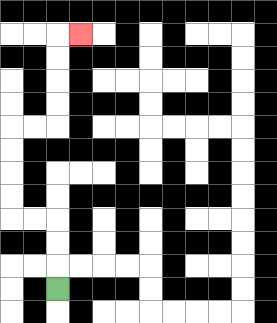{'start': '[2, 12]', 'end': '[3, 1]', 'path_directions': 'U,U,U,L,L,U,U,U,U,R,R,U,U,U,U,R', 'path_coordinates': '[[2, 12], [2, 11], [2, 10], [2, 9], [1, 9], [0, 9], [0, 8], [0, 7], [0, 6], [0, 5], [1, 5], [2, 5], [2, 4], [2, 3], [2, 2], [2, 1], [3, 1]]'}